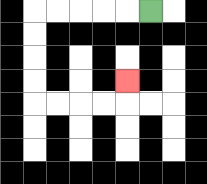{'start': '[6, 0]', 'end': '[5, 3]', 'path_directions': 'L,L,L,L,L,D,D,D,D,R,R,R,R,U', 'path_coordinates': '[[6, 0], [5, 0], [4, 0], [3, 0], [2, 0], [1, 0], [1, 1], [1, 2], [1, 3], [1, 4], [2, 4], [3, 4], [4, 4], [5, 4], [5, 3]]'}